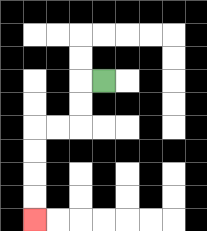{'start': '[4, 3]', 'end': '[1, 9]', 'path_directions': 'L,D,D,L,L,D,D,D,D', 'path_coordinates': '[[4, 3], [3, 3], [3, 4], [3, 5], [2, 5], [1, 5], [1, 6], [1, 7], [1, 8], [1, 9]]'}